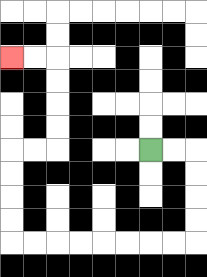{'start': '[6, 6]', 'end': '[0, 2]', 'path_directions': 'R,R,D,D,D,D,L,L,L,L,L,L,L,L,U,U,U,U,R,R,U,U,U,U,L,L', 'path_coordinates': '[[6, 6], [7, 6], [8, 6], [8, 7], [8, 8], [8, 9], [8, 10], [7, 10], [6, 10], [5, 10], [4, 10], [3, 10], [2, 10], [1, 10], [0, 10], [0, 9], [0, 8], [0, 7], [0, 6], [1, 6], [2, 6], [2, 5], [2, 4], [2, 3], [2, 2], [1, 2], [0, 2]]'}